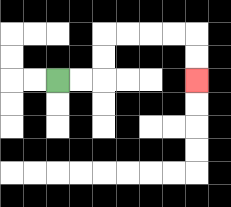{'start': '[2, 3]', 'end': '[8, 3]', 'path_directions': 'R,R,U,U,R,R,R,R,D,D', 'path_coordinates': '[[2, 3], [3, 3], [4, 3], [4, 2], [4, 1], [5, 1], [6, 1], [7, 1], [8, 1], [8, 2], [8, 3]]'}